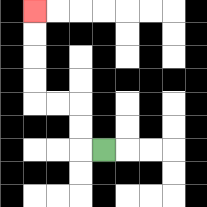{'start': '[4, 6]', 'end': '[1, 0]', 'path_directions': 'L,U,U,L,L,U,U,U,U', 'path_coordinates': '[[4, 6], [3, 6], [3, 5], [3, 4], [2, 4], [1, 4], [1, 3], [1, 2], [1, 1], [1, 0]]'}